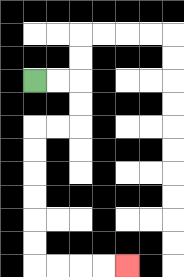{'start': '[1, 3]', 'end': '[5, 11]', 'path_directions': 'R,R,D,D,L,L,D,D,D,D,D,D,R,R,R,R', 'path_coordinates': '[[1, 3], [2, 3], [3, 3], [3, 4], [3, 5], [2, 5], [1, 5], [1, 6], [1, 7], [1, 8], [1, 9], [1, 10], [1, 11], [2, 11], [3, 11], [4, 11], [5, 11]]'}